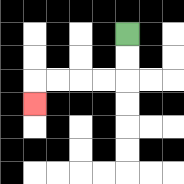{'start': '[5, 1]', 'end': '[1, 4]', 'path_directions': 'D,D,L,L,L,L,D', 'path_coordinates': '[[5, 1], [5, 2], [5, 3], [4, 3], [3, 3], [2, 3], [1, 3], [1, 4]]'}